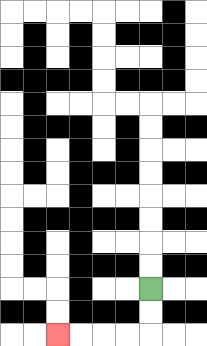{'start': '[6, 12]', 'end': '[2, 14]', 'path_directions': 'D,D,L,L,L,L', 'path_coordinates': '[[6, 12], [6, 13], [6, 14], [5, 14], [4, 14], [3, 14], [2, 14]]'}